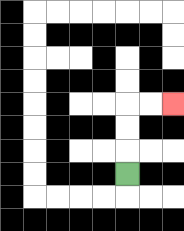{'start': '[5, 7]', 'end': '[7, 4]', 'path_directions': 'U,U,U,R,R', 'path_coordinates': '[[5, 7], [5, 6], [5, 5], [5, 4], [6, 4], [7, 4]]'}